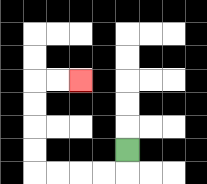{'start': '[5, 6]', 'end': '[3, 3]', 'path_directions': 'D,L,L,L,L,U,U,U,U,R,R', 'path_coordinates': '[[5, 6], [5, 7], [4, 7], [3, 7], [2, 7], [1, 7], [1, 6], [1, 5], [1, 4], [1, 3], [2, 3], [3, 3]]'}